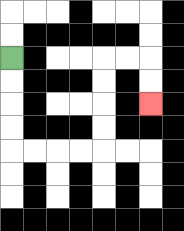{'start': '[0, 2]', 'end': '[6, 4]', 'path_directions': 'D,D,D,D,R,R,R,R,U,U,U,U,R,R,D,D', 'path_coordinates': '[[0, 2], [0, 3], [0, 4], [0, 5], [0, 6], [1, 6], [2, 6], [3, 6], [4, 6], [4, 5], [4, 4], [4, 3], [4, 2], [5, 2], [6, 2], [6, 3], [6, 4]]'}